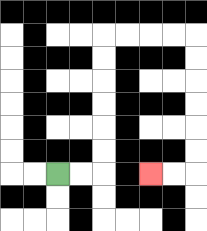{'start': '[2, 7]', 'end': '[6, 7]', 'path_directions': 'R,R,U,U,U,U,U,U,R,R,R,R,D,D,D,D,D,D,L,L', 'path_coordinates': '[[2, 7], [3, 7], [4, 7], [4, 6], [4, 5], [4, 4], [4, 3], [4, 2], [4, 1], [5, 1], [6, 1], [7, 1], [8, 1], [8, 2], [8, 3], [8, 4], [8, 5], [8, 6], [8, 7], [7, 7], [6, 7]]'}